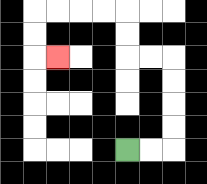{'start': '[5, 6]', 'end': '[2, 2]', 'path_directions': 'R,R,U,U,U,U,L,L,U,U,L,L,L,L,D,D,R', 'path_coordinates': '[[5, 6], [6, 6], [7, 6], [7, 5], [7, 4], [7, 3], [7, 2], [6, 2], [5, 2], [5, 1], [5, 0], [4, 0], [3, 0], [2, 0], [1, 0], [1, 1], [1, 2], [2, 2]]'}